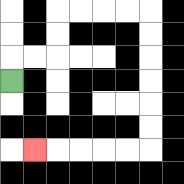{'start': '[0, 3]', 'end': '[1, 6]', 'path_directions': 'U,R,R,U,U,R,R,R,R,D,D,D,D,D,D,L,L,L,L,L', 'path_coordinates': '[[0, 3], [0, 2], [1, 2], [2, 2], [2, 1], [2, 0], [3, 0], [4, 0], [5, 0], [6, 0], [6, 1], [6, 2], [6, 3], [6, 4], [6, 5], [6, 6], [5, 6], [4, 6], [3, 6], [2, 6], [1, 6]]'}